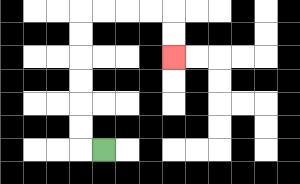{'start': '[4, 6]', 'end': '[7, 2]', 'path_directions': 'L,U,U,U,U,U,U,R,R,R,R,D,D', 'path_coordinates': '[[4, 6], [3, 6], [3, 5], [3, 4], [3, 3], [3, 2], [3, 1], [3, 0], [4, 0], [5, 0], [6, 0], [7, 0], [7, 1], [7, 2]]'}